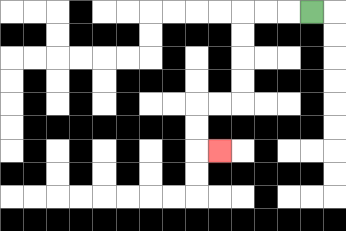{'start': '[13, 0]', 'end': '[9, 6]', 'path_directions': 'L,L,L,D,D,D,D,L,L,D,D,R', 'path_coordinates': '[[13, 0], [12, 0], [11, 0], [10, 0], [10, 1], [10, 2], [10, 3], [10, 4], [9, 4], [8, 4], [8, 5], [8, 6], [9, 6]]'}